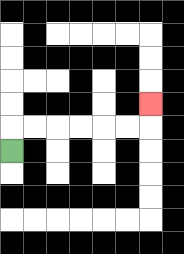{'start': '[0, 6]', 'end': '[6, 4]', 'path_directions': 'U,R,R,R,R,R,R,U', 'path_coordinates': '[[0, 6], [0, 5], [1, 5], [2, 5], [3, 5], [4, 5], [5, 5], [6, 5], [6, 4]]'}